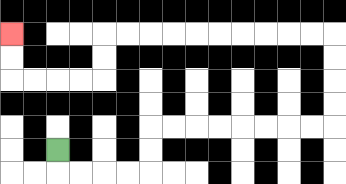{'start': '[2, 6]', 'end': '[0, 1]', 'path_directions': 'D,R,R,R,R,U,U,R,R,R,R,R,R,R,R,U,U,U,U,L,L,L,L,L,L,L,L,L,L,D,D,L,L,L,L,U,U', 'path_coordinates': '[[2, 6], [2, 7], [3, 7], [4, 7], [5, 7], [6, 7], [6, 6], [6, 5], [7, 5], [8, 5], [9, 5], [10, 5], [11, 5], [12, 5], [13, 5], [14, 5], [14, 4], [14, 3], [14, 2], [14, 1], [13, 1], [12, 1], [11, 1], [10, 1], [9, 1], [8, 1], [7, 1], [6, 1], [5, 1], [4, 1], [4, 2], [4, 3], [3, 3], [2, 3], [1, 3], [0, 3], [0, 2], [0, 1]]'}